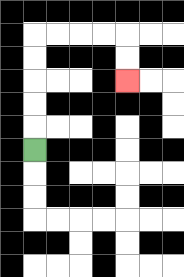{'start': '[1, 6]', 'end': '[5, 3]', 'path_directions': 'U,U,U,U,U,R,R,R,R,D,D', 'path_coordinates': '[[1, 6], [1, 5], [1, 4], [1, 3], [1, 2], [1, 1], [2, 1], [3, 1], [4, 1], [5, 1], [5, 2], [5, 3]]'}